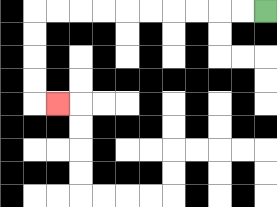{'start': '[11, 0]', 'end': '[2, 4]', 'path_directions': 'L,L,L,L,L,L,L,L,L,L,D,D,D,D,R', 'path_coordinates': '[[11, 0], [10, 0], [9, 0], [8, 0], [7, 0], [6, 0], [5, 0], [4, 0], [3, 0], [2, 0], [1, 0], [1, 1], [1, 2], [1, 3], [1, 4], [2, 4]]'}